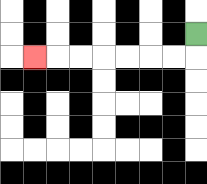{'start': '[8, 1]', 'end': '[1, 2]', 'path_directions': 'D,L,L,L,L,L,L,L', 'path_coordinates': '[[8, 1], [8, 2], [7, 2], [6, 2], [5, 2], [4, 2], [3, 2], [2, 2], [1, 2]]'}